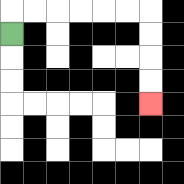{'start': '[0, 1]', 'end': '[6, 4]', 'path_directions': 'U,R,R,R,R,R,R,D,D,D,D', 'path_coordinates': '[[0, 1], [0, 0], [1, 0], [2, 0], [3, 0], [4, 0], [5, 0], [6, 0], [6, 1], [6, 2], [6, 3], [6, 4]]'}